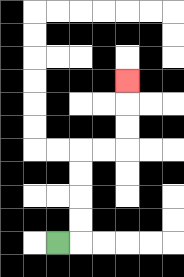{'start': '[2, 10]', 'end': '[5, 3]', 'path_directions': 'R,U,U,U,U,R,R,U,U,U', 'path_coordinates': '[[2, 10], [3, 10], [3, 9], [3, 8], [3, 7], [3, 6], [4, 6], [5, 6], [5, 5], [5, 4], [5, 3]]'}